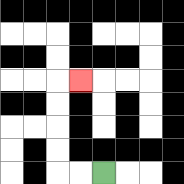{'start': '[4, 7]', 'end': '[3, 3]', 'path_directions': 'L,L,U,U,U,U,R', 'path_coordinates': '[[4, 7], [3, 7], [2, 7], [2, 6], [2, 5], [2, 4], [2, 3], [3, 3]]'}